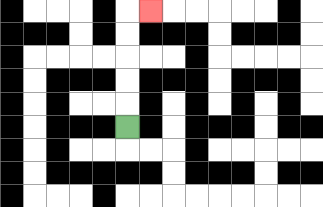{'start': '[5, 5]', 'end': '[6, 0]', 'path_directions': 'U,U,U,U,U,R', 'path_coordinates': '[[5, 5], [5, 4], [5, 3], [5, 2], [5, 1], [5, 0], [6, 0]]'}